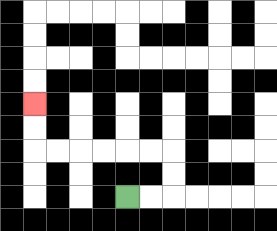{'start': '[5, 8]', 'end': '[1, 4]', 'path_directions': 'R,R,U,U,L,L,L,L,L,L,U,U', 'path_coordinates': '[[5, 8], [6, 8], [7, 8], [7, 7], [7, 6], [6, 6], [5, 6], [4, 6], [3, 6], [2, 6], [1, 6], [1, 5], [1, 4]]'}